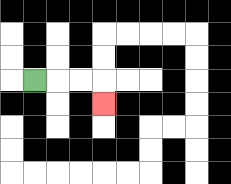{'start': '[1, 3]', 'end': '[4, 4]', 'path_directions': 'R,R,R,D', 'path_coordinates': '[[1, 3], [2, 3], [3, 3], [4, 3], [4, 4]]'}